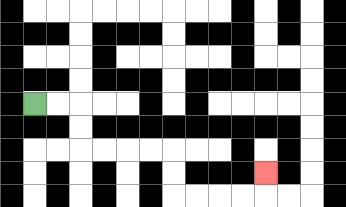{'start': '[1, 4]', 'end': '[11, 7]', 'path_directions': 'R,R,D,D,R,R,R,R,D,D,R,R,R,R,U', 'path_coordinates': '[[1, 4], [2, 4], [3, 4], [3, 5], [3, 6], [4, 6], [5, 6], [6, 6], [7, 6], [7, 7], [7, 8], [8, 8], [9, 8], [10, 8], [11, 8], [11, 7]]'}